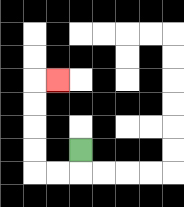{'start': '[3, 6]', 'end': '[2, 3]', 'path_directions': 'D,L,L,U,U,U,U,R', 'path_coordinates': '[[3, 6], [3, 7], [2, 7], [1, 7], [1, 6], [1, 5], [1, 4], [1, 3], [2, 3]]'}